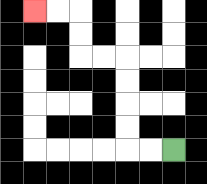{'start': '[7, 6]', 'end': '[1, 0]', 'path_directions': 'L,L,U,U,U,U,L,L,U,U,L,L', 'path_coordinates': '[[7, 6], [6, 6], [5, 6], [5, 5], [5, 4], [5, 3], [5, 2], [4, 2], [3, 2], [3, 1], [3, 0], [2, 0], [1, 0]]'}